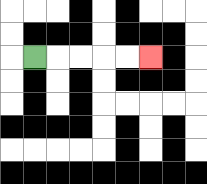{'start': '[1, 2]', 'end': '[6, 2]', 'path_directions': 'R,R,R,R,R', 'path_coordinates': '[[1, 2], [2, 2], [3, 2], [4, 2], [5, 2], [6, 2]]'}